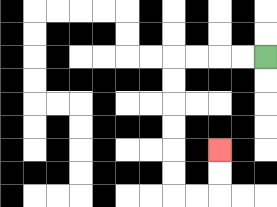{'start': '[11, 2]', 'end': '[9, 6]', 'path_directions': 'L,L,L,L,D,D,D,D,D,D,R,R,U,U', 'path_coordinates': '[[11, 2], [10, 2], [9, 2], [8, 2], [7, 2], [7, 3], [7, 4], [7, 5], [7, 6], [7, 7], [7, 8], [8, 8], [9, 8], [9, 7], [9, 6]]'}